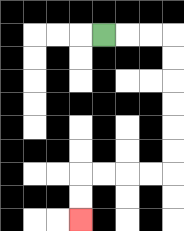{'start': '[4, 1]', 'end': '[3, 9]', 'path_directions': 'R,R,R,D,D,D,D,D,D,L,L,L,L,D,D', 'path_coordinates': '[[4, 1], [5, 1], [6, 1], [7, 1], [7, 2], [7, 3], [7, 4], [7, 5], [7, 6], [7, 7], [6, 7], [5, 7], [4, 7], [3, 7], [3, 8], [3, 9]]'}